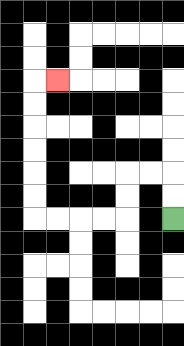{'start': '[7, 9]', 'end': '[2, 3]', 'path_directions': 'U,U,L,L,D,D,L,L,L,L,U,U,U,U,U,U,R', 'path_coordinates': '[[7, 9], [7, 8], [7, 7], [6, 7], [5, 7], [5, 8], [5, 9], [4, 9], [3, 9], [2, 9], [1, 9], [1, 8], [1, 7], [1, 6], [1, 5], [1, 4], [1, 3], [2, 3]]'}